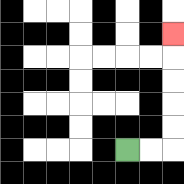{'start': '[5, 6]', 'end': '[7, 1]', 'path_directions': 'R,R,U,U,U,U,U', 'path_coordinates': '[[5, 6], [6, 6], [7, 6], [7, 5], [7, 4], [7, 3], [7, 2], [7, 1]]'}